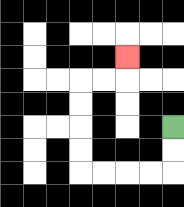{'start': '[7, 5]', 'end': '[5, 2]', 'path_directions': 'D,D,L,L,L,L,U,U,U,U,R,R,U', 'path_coordinates': '[[7, 5], [7, 6], [7, 7], [6, 7], [5, 7], [4, 7], [3, 7], [3, 6], [3, 5], [3, 4], [3, 3], [4, 3], [5, 3], [5, 2]]'}